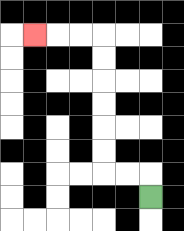{'start': '[6, 8]', 'end': '[1, 1]', 'path_directions': 'U,L,L,U,U,U,U,U,U,L,L,L', 'path_coordinates': '[[6, 8], [6, 7], [5, 7], [4, 7], [4, 6], [4, 5], [4, 4], [4, 3], [4, 2], [4, 1], [3, 1], [2, 1], [1, 1]]'}